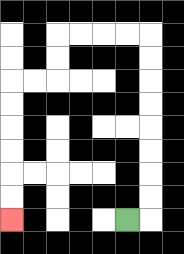{'start': '[5, 9]', 'end': '[0, 9]', 'path_directions': 'R,U,U,U,U,U,U,U,U,L,L,L,L,D,D,L,L,D,D,D,D,D,D', 'path_coordinates': '[[5, 9], [6, 9], [6, 8], [6, 7], [6, 6], [6, 5], [6, 4], [6, 3], [6, 2], [6, 1], [5, 1], [4, 1], [3, 1], [2, 1], [2, 2], [2, 3], [1, 3], [0, 3], [0, 4], [0, 5], [0, 6], [0, 7], [0, 8], [0, 9]]'}